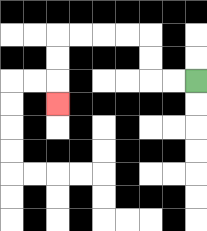{'start': '[8, 3]', 'end': '[2, 4]', 'path_directions': 'L,L,U,U,L,L,L,L,D,D,D', 'path_coordinates': '[[8, 3], [7, 3], [6, 3], [6, 2], [6, 1], [5, 1], [4, 1], [3, 1], [2, 1], [2, 2], [2, 3], [2, 4]]'}